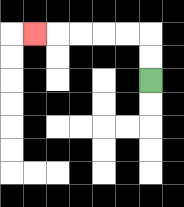{'start': '[6, 3]', 'end': '[1, 1]', 'path_directions': 'U,U,L,L,L,L,L', 'path_coordinates': '[[6, 3], [6, 2], [6, 1], [5, 1], [4, 1], [3, 1], [2, 1], [1, 1]]'}